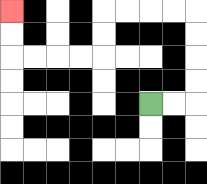{'start': '[6, 4]', 'end': '[0, 0]', 'path_directions': 'R,R,U,U,U,U,L,L,L,L,D,D,L,L,L,L,U,U', 'path_coordinates': '[[6, 4], [7, 4], [8, 4], [8, 3], [8, 2], [8, 1], [8, 0], [7, 0], [6, 0], [5, 0], [4, 0], [4, 1], [4, 2], [3, 2], [2, 2], [1, 2], [0, 2], [0, 1], [0, 0]]'}